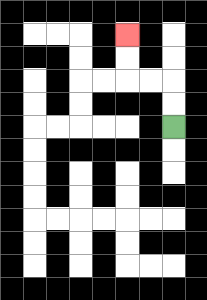{'start': '[7, 5]', 'end': '[5, 1]', 'path_directions': 'U,U,L,L,U,U', 'path_coordinates': '[[7, 5], [7, 4], [7, 3], [6, 3], [5, 3], [5, 2], [5, 1]]'}